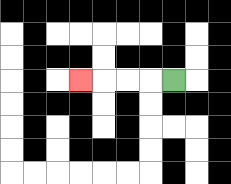{'start': '[7, 3]', 'end': '[3, 3]', 'path_directions': 'L,L,L,L', 'path_coordinates': '[[7, 3], [6, 3], [5, 3], [4, 3], [3, 3]]'}